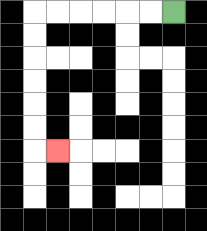{'start': '[7, 0]', 'end': '[2, 6]', 'path_directions': 'L,L,L,L,L,L,D,D,D,D,D,D,R', 'path_coordinates': '[[7, 0], [6, 0], [5, 0], [4, 0], [3, 0], [2, 0], [1, 0], [1, 1], [1, 2], [1, 3], [1, 4], [1, 5], [1, 6], [2, 6]]'}